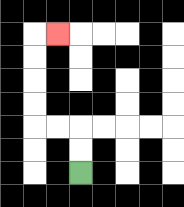{'start': '[3, 7]', 'end': '[2, 1]', 'path_directions': 'U,U,L,L,U,U,U,U,R', 'path_coordinates': '[[3, 7], [3, 6], [3, 5], [2, 5], [1, 5], [1, 4], [1, 3], [1, 2], [1, 1], [2, 1]]'}